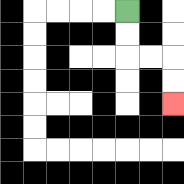{'start': '[5, 0]', 'end': '[7, 4]', 'path_directions': 'D,D,R,R,D,D', 'path_coordinates': '[[5, 0], [5, 1], [5, 2], [6, 2], [7, 2], [7, 3], [7, 4]]'}